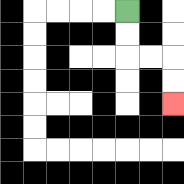{'start': '[5, 0]', 'end': '[7, 4]', 'path_directions': 'D,D,R,R,D,D', 'path_coordinates': '[[5, 0], [5, 1], [5, 2], [6, 2], [7, 2], [7, 3], [7, 4]]'}